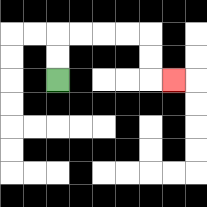{'start': '[2, 3]', 'end': '[7, 3]', 'path_directions': 'U,U,R,R,R,R,D,D,R', 'path_coordinates': '[[2, 3], [2, 2], [2, 1], [3, 1], [4, 1], [5, 1], [6, 1], [6, 2], [6, 3], [7, 3]]'}